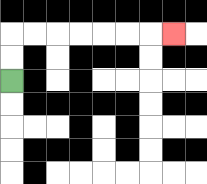{'start': '[0, 3]', 'end': '[7, 1]', 'path_directions': 'U,U,R,R,R,R,R,R,R', 'path_coordinates': '[[0, 3], [0, 2], [0, 1], [1, 1], [2, 1], [3, 1], [4, 1], [5, 1], [6, 1], [7, 1]]'}